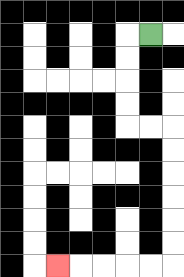{'start': '[6, 1]', 'end': '[2, 11]', 'path_directions': 'L,D,D,D,D,R,R,D,D,D,D,D,D,L,L,L,L,L', 'path_coordinates': '[[6, 1], [5, 1], [5, 2], [5, 3], [5, 4], [5, 5], [6, 5], [7, 5], [7, 6], [7, 7], [7, 8], [7, 9], [7, 10], [7, 11], [6, 11], [5, 11], [4, 11], [3, 11], [2, 11]]'}